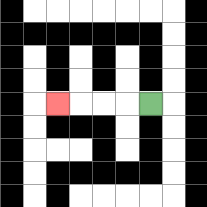{'start': '[6, 4]', 'end': '[2, 4]', 'path_directions': 'L,L,L,L', 'path_coordinates': '[[6, 4], [5, 4], [4, 4], [3, 4], [2, 4]]'}